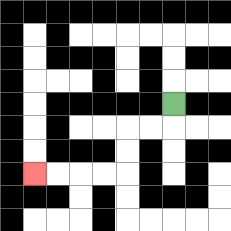{'start': '[7, 4]', 'end': '[1, 7]', 'path_directions': 'D,L,L,D,D,L,L,L,L', 'path_coordinates': '[[7, 4], [7, 5], [6, 5], [5, 5], [5, 6], [5, 7], [4, 7], [3, 7], [2, 7], [1, 7]]'}